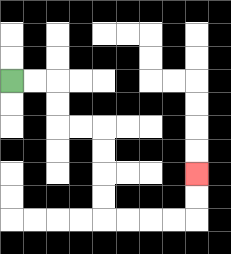{'start': '[0, 3]', 'end': '[8, 7]', 'path_directions': 'R,R,D,D,R,R,D,D,D,D,R,R,R,R,U,U', 'path_coordinates': '[[0, 3], [1, 3], [2, 3], [2, 4], [2, 5], [3, 5], [4, 5], [4, 6], [4, 7], [4, 8], [4, 9], [5, 9], [6, 9], [7, 9], [8, 9], [8, 8], [8, 7]]'}